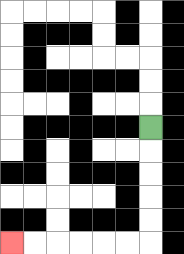{'start': '[6, 5]', 'end': '[0, 10]', 'path_directions': 'D,D,D,D,D,L,L,L,L,L,L', 'path_coordinates': '[[6, 5], [6, 6], [6, 7], [6, 8], [6, 9], [6, 10], [5, 10], [4, 10], [3, 10], [2, 10], [1, 10], [0, 10]]'}